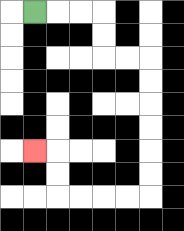{'start': '[1, 0]', 'end': '[1, 6]', 'path_directions': 'R,R,R,D,D,R,R,D,D,D,D,D,D,L,L,L,L,U,U,L', 'path_coordinates': '[[1, 0], [2, 0], [3, 0], [4, 0], [4, 1], [4, 2], [5, 2], [6, 2], [6, 3], [6, 4], [6, 5], [6, 6], [6, 7], [6, 8], [5, 8], [4, 8], [3, 8], [2, 8], [2, 7], [2, 6], [1, 6]]'}